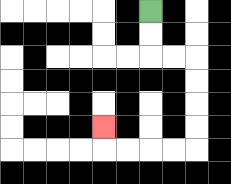{'start': '[6, 0]', 'end': '[4, 5]', 'path_directions': 'D,D,R,R,D,D,D,D,L,L,L,L,U', 'path_coordinates': '[[6, 0], [6, 1], [6, 2], [7, 2], [8, 2], [8, 3], [8, 4], [8, 5], [8, 6], [7, 6], [6, 6], [5, 6], [4, 6], [4, 5]]'}